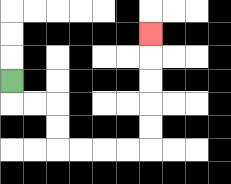{'start': '[0, 3]', 'end': '[6, 1]', 'path_directions': 'D,R,R,D,D,R,R,R,R,U,U,U,U,U', 'path_coordinates': '[[0, 3], [0, 4], [1, 4], [2, 4], [2, 5], [2, 6], [3, 6], [4, 6], [5, 6], [6, 6], [6, 5], [6, 4], [6, 3], [6, 2], [6, 1]]'}